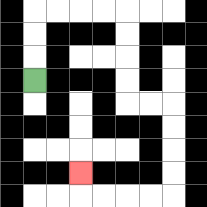{'start': '[1, 3]', 'end': '[3, 7]', 'path_directions': 'U,U,U,R,R,R,R,D,D,D,D,R,R,D,D,D,D,L,L,L,L,U', 'path_coordinates': '[[1, 3], [1, 2], [1, 1], [1, 0], [2, 0], [3, 0], [4, 0], [5, 0], [5, 1], [5, 2], [5, 3], [5, 4], [6, 4], [7, 4], [7, 5], [7, 6], [7, 7], [7, 8], [6, 8], [5, 8], [4, 8], [3, 8], [3, 7]]'}